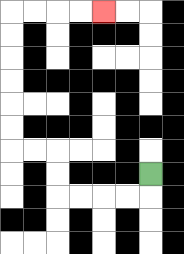{'start': '[6, 7]', 'end': '[4, 0]', 'path_directions': 'D,L,L,L,L,U,U,L,L,U,U,U,U,U,U,R,R,R,R', 'path_coordinates': '[[6, 7], [6, 8], [5, 8], [4, 8], [3, 8], [2, 8], [2, 7], [2, 6], [1, 6], [0, 6], [0, 5], [0, 4], [0, 3], [0, 2], [0, 1], [0, 0], [1, 0], [2, 0], [3, 0], [4, 0]]'}